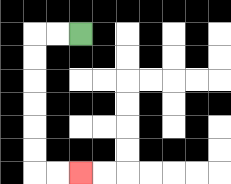{'start': '[3, 1]', 'end': '[3, 7]', 'path_directions': 'L,L,D,D,D,D,D,D,R,R', 'path_coordinates': '[[3, 1], [2, 1], [1, 1], [1, 2], [1, 3], [1, 4], [1, 5], [1, 6], [1, 7], [2, 7], [3, 7]]'}